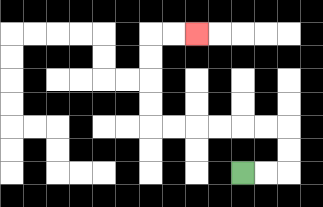{'start': '[10, 7]', 'end': '[8, 1]', 'path_directions': 'R,R,U,U,L,L,L,L,L,L,U,U,U,U,R,R', 'path_coordinates': '[[10, 7], [11, 7], [12, 7], [12, 6], [12, 5], [11, 5], [10, 5], [9, 5], [8, 5], [7, 5], [6, 5], [6, 4], [6, 3], [6, 2], [6, 1], [7, 1], [8, 1]]'}